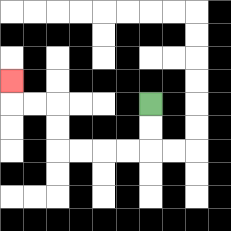{'start': '[6, 4]', 'end': '[0, 3]', 'path_directions': 'D,D,L,L,L,L,U,U,L,L,U', 'path_coordinates': '[[6, 4], [6, 5], [6, 6], [5, 6], [4, 6], [3, 6], [2, 6], [2, 5], [2, 4], [1, 4], [0, 4], [0, 3]]'}